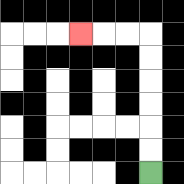{'start': '[6, 7]', 'end': '[3, 1]', 'path_directions': 'U,U,U,U,U,U,L,L,L', 'path_coordinates': '[[6, 7], [6, 6], [6, 5], [6, 4], [6, 3], [6, 2], [6, 1], [5, 1], [4, 1], [3, 1]]'}